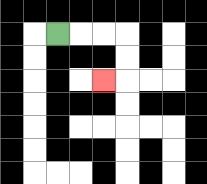{'start': '[2, 1]', 'end': '[4, 3]', 'path_directions': 'R,R,R,D,D,L', 'path_coordinates': '[[2, 1], [3, 1], [4, 1], [5, 1], [5, 2], [5, 3], [4, 3]]'}